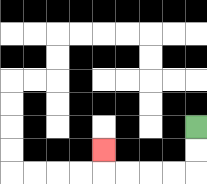{'start': '[8, 5]', 'end': '[4, 6]', 'path_directions': 'D,D,L,L,L,L,U', 'path_coordinates': '[[8, 5], [8, 6], [8, 7], [7, 7], [6, 7], [5, 7], [4, 7], [4, 6]]'}